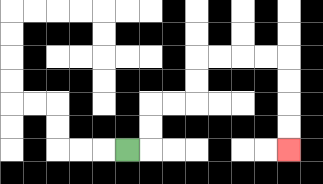{'start': '[5, 6]', 'end': '[12, 6]', 'path_directions': 'R,U,U,R,R,U,U,R,R,R,R,D,D,D,D', 'path_coordinates': '[[5, 6], [6, 6], [6, 5], [6, 4], [7, 4], [8, 4], [8, 3], [8, 2], [9, 2], [10, 2], [11, 2], [12, 2], [12, 3], [12, 4], [12, 5], [12, 6]]'}